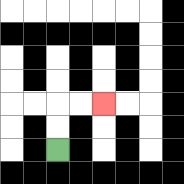{'start': '[2, 6]', 'end': '[4, 4]', 'path_directions': 'U,U,R,R', 'path_coordinates': '[[2, 6], [2, 5], [2, 4], [3, 4], [4, 4]]'}